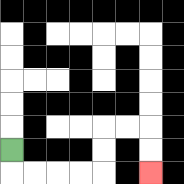{'start': '[0, 6]', 'end': '[6, 7]', 'path_directions': 'D,R,R,R,R,U,U,R,R,D,D', 'path_coordinates': '[[0, 6], [0, 7], [1, 7], [2, 7], [3, 7], [4, 7], [4, 6], [4, 5], [5, 5], [6, 5], [6, 6], [6, 7]]'}